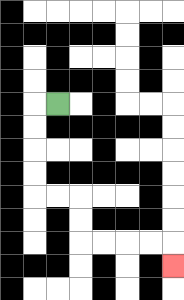{'start': '[2, 4]', 'end': '[7, 11]', 'path_directions': 'L,D,D,D,D,R,R,D,D,R,R,R,R,D', 'path_coordinates': '[[2, 4], [1, 4], [1, 5], [1, 6], [1, 7], [1, 8], [2, 8], [3, 8], [3, 9], [3, 10], [4, 10], [5, 10], [6, 10], [7, 10], [7, 11]]'}